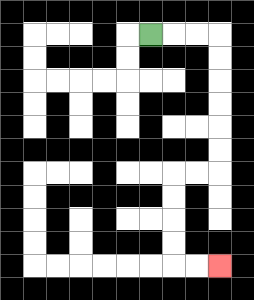{'start': '[6, 1]', 'end': '[9, 11]', 'path_directions': 'R,R,R,D,D,D,D,D,D,L,L,D,D,D,D,R,R', 'path_coordinates': '[[6, 1], [7, 1], [8, 1], [9, 1], [9, 2], [9, 3], [9, 4], [9, 5], [9, 6], [9, 7], [8, 7], [7, 7], [7, 8], [7, 9], [7, 10], [7, 11], [8, 11], [9, 11]]'}